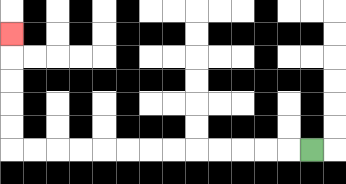{'start': '[13, 6]', 'end': '[0, 1]', 'path_directions': 'L,L,L,L,L,L,L,L,L,L,L,L,L,U,U,U,U,U', 'path_coordinates': '[[13, 6], [12, 6], [11, 6], [10, 6], [9, 6], [8, 6], [7, 6], [6, 6], [5, 6], [4, 6], [3, 6], [2, 6], [1, 6], [0, 6], [0, 5], [0, 4], [0, 3], [0, 2], [0, 1]]'}